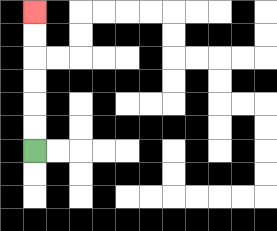{'start': '[1, 6]', 'end': '[1, 0]', 'path_directions': 'U,U,U,U,U,U', 'path_coordinates': '[[1, 6], [1, 5], [1, 4], [1, 3], [1, 2], [1, 1], [1, 0]]'}